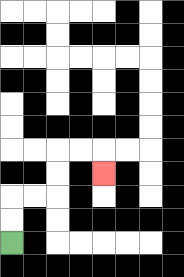{'start': '[0, 10]', 'end': '[4, 7]', 'path_directions': 'U,U,R,R,U,U,R,R,D', 'path_coordinates': '[[0, 10], [0, 9], [0, 8], [1, 8], [2, 8], [2, 7], [2, 6], [3, 6], [4, 6], [4, 7]]'}